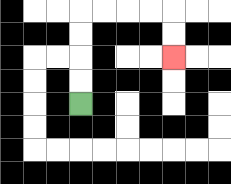{'start': '[3, 4]', 'end': '[7, 2]', 'path_directions': 'U,U,U,U,R,R,R,R,D,D', 'path_coordinates': '[[3, 4], [3, 3], [3, 2], [3, 1], [3, 0], [4, 0], [5, 0], [6, 0], [7, 0], [7, 1], [7, 2]]'}